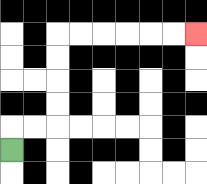{'start': '[0, 6]', 'end': '[8, 1]', 'path_directions': 'U,R,R,U,U,U,U,R,R,R,R,R,R', 'path_coordinates': '[[0, 6], [0, 5], [1, 5], [2, 5], [2, 4], [2, 3], [2, 2], [2, 1], [3, 1], [4, 1], [5, 1], [6, 1], [7, 1], [8, 1]]'}